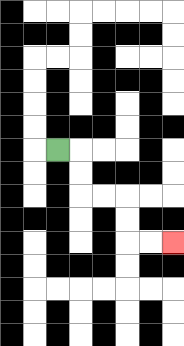{'start': '[2, 6]', 'end': '[7, 10]', 'path_directions': 'R,D,D,R,R,D,D,R,R', 'path_coordinates': '[[2, 6], [3, 6], [3, 7], [3, 8], [4, 8], [5, 8], [5, 9], [5, 10], [6, 10], [7, 10]]'}